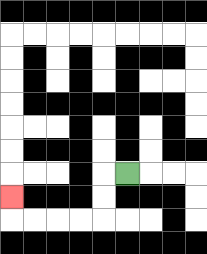{'start': '[5, 7]', 'end': '[0, 8]', 'path_directions': 'L,D,D,L,L,L,L,U', 'path_coordinates': '[[5, 7], [4, 7], [4, 8], [4, 9], [3, 9], [2, 9], [1, 9], [0, 9], [0, 8]]'}